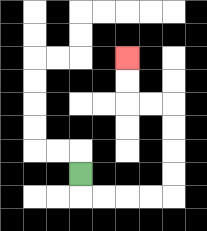{'start': '[3, 7]', 'end': '[5, 2]', 'path_directions': 'D,R,R,R,R,U,U,U,U,L,L,U,U', 'path_coordinates': '[[3, 7], [3, 8], [4, 8], [5, 8], [6, 8], [7, 8], [7, 7], [7, 6], [7, 5], [7, 4], [6, 4], [5, 4], [5, 3], [5, 2]]'}